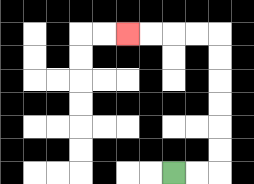{'start': '[7, 7]', 'end': '[5, 1]', 'path_directions': 'R,R,U,U,U,U,U,U,L,L,L,L', 'path_coordinates': '[[7, 7], [8, 7], [9, 7], [9, 6], [9, 5], [9, 4], [9, 3], [9, 2], [9, 1], [8, 1], [7, 1], [6, 1], [5, 1]]'}